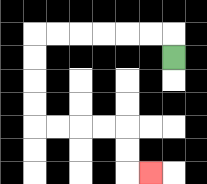{'start': '[7, 2]', 'end': '[6, 7]', 'path_directions': 'U,L,L,L,L,L,L,D,D,D,D,R,R,R,R,D,D,R', 'path_coordinates': '[[7, 2], [7, 1], [6, 1], [5, 1], [4, 1], [3, 1], [2, 1], [1, 1], [1, 2], [1, 3], [1, 4], [1, 5], [2, 5], [3, 5], [4, 5], [5, 5], [5, 6], [5, 7], [6, 7]]'}